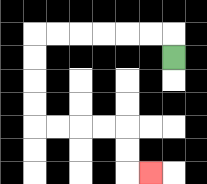{'start': '[7, 2]', 'end': '[6, 7]', 'path_directions': 'U,L,L,L,L,L,L,D,D,D,D,R,R,R,R,D,D,R', 'path_coordinates': '[[7, 2], [7, 1], [6, 1], [5, 1], [4, 1], [3, 1], [2, 1], [1, 1], [1, 2], [1, 3], [1, 4], [1, 5], [2, 5], [3, 5], [4, 5], [5, 5], [5, 6], [5, 7], [6, 7]]'}